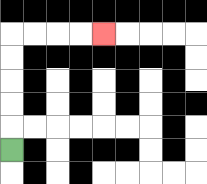{'start': '[0, 6]', 'end': '[4, 1]', 'path_directions': 'U,U,U,U,U,R,R,R,R', 'path_coordinates': '[[0, 6], [0, 5], [0, 4], [0, 3], [0, 2], [0, 1], [1, 1], [2, 1], [3, 1], [4, 1]]'}